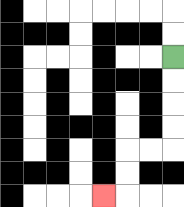{'start': '[7, 2]', 'end': '[4, 8]', 'path_directions': 'D,D,D,D,L,L,D,D,L', 'path_coordinates': '[[7, 2], [7, 3], [7, 4], [7, 5], [7, 6], [6, 6], [5, 6], [5, 7], [5, 8], [4, 8]]'}